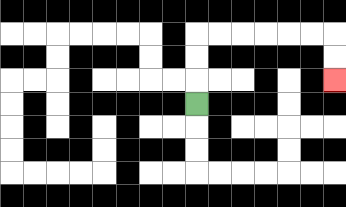{'start': '[8, 4]', 'end': '[14, 3]', 'path_directions': 'U,U,U,R,R,R,R,R,R,D,D', 'path_coordinates': '[[8, 4], [8, 3], [8, 2], [8, 1], [9, 1], [10, 1], [11, 1], [12, 1], [13, 1], [14, 1], [14, 2], [14, 3]]'}